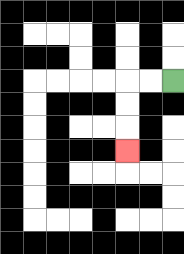{'start': '[7, 3]', 'end': '[5, 6]', 'path_directions': 'L,L,D,D,D', 'path_coordinates': '[[7, 3], [6, 3], [5, 3], [5, 4], [5, 5], [5, 6]]'}